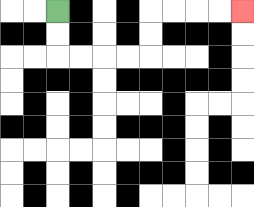{'start': '[2, 0]', 'end': '[10, 0]', 'path_directions': 'D,D,R,R,R,R,U,U,R,R,R,R', 'path_coordinates': '[[2, 0], [2, 1], [2, 2], [3, 2], [4, 2], [5, 2], [6, 2], [6, 1], [6, 0], [7, 0], [8, 0], [9, 0], [10, 0]]'}